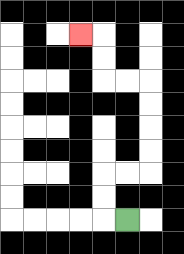{'start': '[5, 9]', 'end': '[3, 1]', 'path_directions': 'L,U,U,R,R,U,U,U,U,L,L,U,U,L', 'path_coordinates': '[[5, 9], [4, 9], [4, 8], [4, 7], [5, 7], [6, 7], [6, 6], [6, 5], [6, 4], [6, 3], [5, 3], [4, 3], [4, 2], [4, 1], [3, 1]]'}